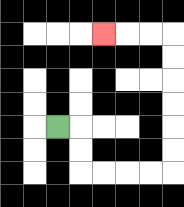{'start': '[2, 5]', 'end': '[4, 1]', 'path_directions': 'R,D,D,R,R,R,R,U,U,U,U,U,U,L,L,L', 'path_coordinates': '[[2, 5], [3, 5], [3, 6], [3, 7], [4, 7], [5, 7], [6, 7], [7, 7], [7, 6], [7, 5], [7, 4], [7, 3], [7, 2], [7, 1], [6, 1], [5, 1], [4, 1]]'}